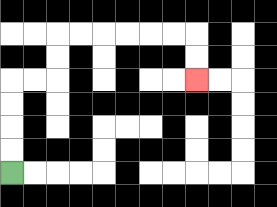{'start': '[0, 7]', 'end': '[8, 3]', 'path_directions': 'U,U,U,U,R,R,U,U,R,R,R,R,R,R,D,D', 'path_coordinates': '[[0, 7], [0, 6], [0, 5], [0, 4], [0, 3], [1, 3], [2, 3], [2, 2], [2, 1], [3, 1], [4, 1], [5, 1], [6, 1], [7, 1], [8, 1], [8, 2], [8, 3]]'}